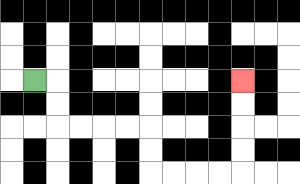{'start': '[1, 3]', 'end': '[10, 3]', 'path_directions': 'R,D,D,R,R,R,R,D,D,R,R,R,R,U,U,U,U', 'path_coordinates': '[[1, 3], [2, 3], [2, 4], [2, 5], [3, 5], [4, 5], [5, 5], [6, 5], [6, 6], [6, 7], [7, 7], [8, 7], [9, 7], [10, 7], [10, 6], [10, 5], [10, 4], [10, 3]]'}